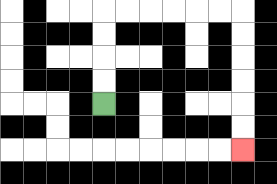{'start': '[4, 4]', 'end': '[10, 6]', 'path_directions': 'U,U,U,U,R,R,R,R,R,R,D,D,D,D,D,D', 'path_coordinates': '[[4, 4], [4, 3], [4, 2], [4, 1], [4, 0], [5, 0], [6, 0], [7, 0], [8, 0], [9, 0], [10, 0], [10, 1], [10, 2], [10, 3], [10, 4], [10, 5], [10, 6]]'}